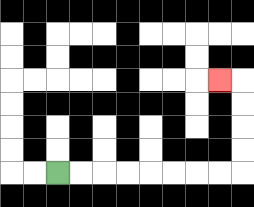{'start': '[2, 7]', 'end': '[9, 3]', 'path_directions': 'R,R,R,R,R,R,R,R,U,U,U,U,L', 'path_coordinates': '[[2, 7], [3, 7], [4, 7], [5, 7], [6, 7], [7, 7], [8, 7], [9, 7], [10, 7], [10, 6], [10, 5], [10, 4], [10, 3], [9, 3]]'}